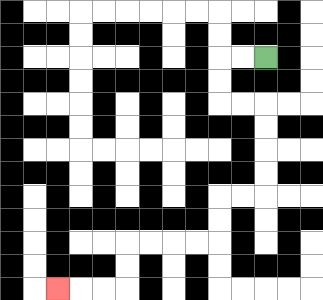{'start': '[11, 2]', 'end': '[2, 12]', 'path_directions': 'L,L,D,D,R,R,D,D,D,D,L,L,D,D,L,L,L,L,D,D,L,L,L', 'path_coordinates': '[[11, 2], [10, 2], [9, 2], [9, 3], [9, 4], [10, 4], [11, 4], [11, 5], [11, 6], [11, 7], [11, 8], [10, 8], [9, 8], [9, 9], [9, 10], [8, 10], [7, 10], [6, 10], [5, 10], [5, 11], [5, 12], [4, 12], [3, 12], [2, 12]]'}